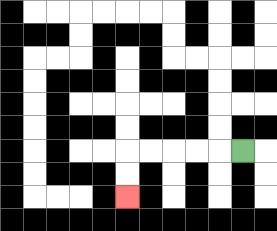{'start': '[10, 6]', 'end': '[5, 8]', 'path_directions': 'L,L,L,L,L,D,D', 'path_coordinates': '[[10, 6], [9, 6], [8, 6], [7, 6], [6, 6], [5, 6], [5, 7], [5, 8]]'}